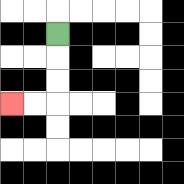{'start': '[2, 1]', 'end': '[0, 4]', 'path_directions': 'D,D,D,L,L', 'path_coordinates': '[[2, 1], [2, 2], [2, 3], [2, 4], [1, 4], [0, 4]]'}